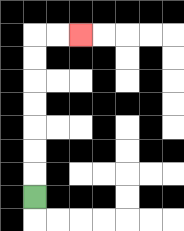{'start': '[1, 8]', 'end': '[3, 1]', 'path_directions': 'U,U,U,U,U,U,U,R,R', 'path_coordinates': '[[1, 8], [1, 7], [1, 6], [1, 5], [1, 4], [1, 3], [1, 2], [1, 1], [2, 1], [3, 1]]'}